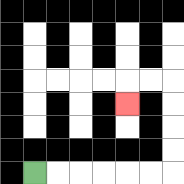{'start': '[1, 7]', 'end': '[5, 4]', 'path_directions': 'R,R,R,R,R,R,U,U,U,U,L,L,D', 'path_coordinates': '[[1, 7], [2, 7], [3, 7], [4, 7], [5, 7], [6, 7], [7, 7], [7, 6], [7, 5], [7, 4], [7, 3], [6, 3], [5, 3], [5, 4]]'}